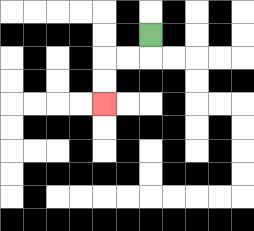{'start': '[6, 1]', 'end': '[4, 4]', 'path_directions': 'D,L,L,D,D', 'path_coordinates': '[[6, 1], [6, 2], [5, 2], [4, 2], [4, 3], [4, 4]]'}